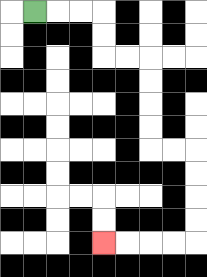{'start': '[1, 0]', 'end': '[4, 10]', 'path_directions': 'R,R,R,D,D,R,R,D,D,D,D,R,R,D,D,D,D,L,L,L,L', 'path_coordinates': '[[1, 0], [2, 0], [3, 0], [4, 0], [4, 1], [4, 2], [5, 2], [6, 2], [6, 3], [6, 4], [6, 5], [6, 6], [7, 6], [8, 6], [8, 7], [8, 8], [8, 9], [8, 10], [7, 10], [6, 10], [5, 10], [4, 10]]'}